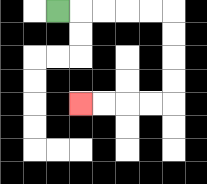{'start': '[2, 0]', 'end': '[3, 4]', 'path_directions': 'R,R,R,R,R,D,D,D,D,L,L,L,L', 'path_coordinates': '[[2, 0], [3, 0], [4, 0], [5, 0], [6, 0], [7, 0], [7, 1], [7, 2], [7, 3], [7, 4], [6, 4], [5, 4], [4, 4], [3, 4]]'}